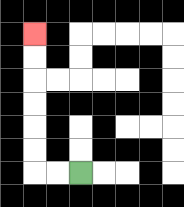{'start': '[3, 7]', 'end': '[1, 1]', 'path_directions': 'L,L,U,U,U,U,U,U', 'path_coordinates': '[[3, 7], [2, 7], [1, 7], [1, 6], [1, 5], [1, 4], [1, 3], [1, 2], [1, 1]]'}